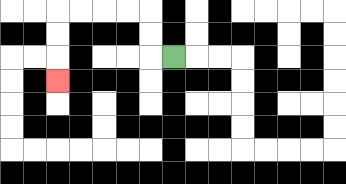{'start': '[7, 2]', 'end': '[2, 3]', 'path_directions': 'L,U,U,L,L,L,L,D,D,D', 'path_coordinates': '[[7, 2], [6, 2], [6, 1], [6, 0], [5, 0], [4, 0], [3, 0], [2, 0], [2, 1], [2, 2], [2, 3]]'}